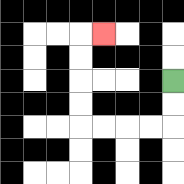{'start': '[7, 3]', 'end': '[4, 1]', 'path_directions': 'D,D,L,L,L,L,U,U,U,U,R', 'path_coordinates': '[[7, 3], [7, 4], [7, 5], [6, 5], [5, 5], [4, 5], [3, 5], [3, 4], [3, 3], [3, 2], [3, 1], [4, 1]]'}